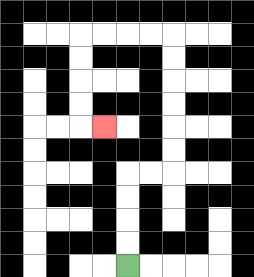{'start': '[5, 11]', 'end': '[4, 5]', 'path_directions': 'U,U,U,U,R,R,U,U,U,U,U,U,L,L,L,L,D,D,D,D,R', 'path_coordinates': '[[5, 11], [5, 10], [5, 9], [5, 8], [5, 7], [6, 7], [7, 7], [7, 6], [7, 5], [7, 4], [7, 3], [7, 2], [7, 1], [6, 1], [5, 1], [4, 1], [3, 1], [3, 2], [3, 3], [3, 4], [3, 5], [4, 5]]'}